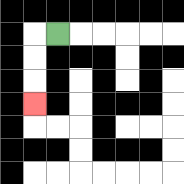{'start': '[2, 1]', 'end': '[1, 4]', 'path_directions': 'L,D,D,D', 'path_coordinates': '[[2, 1], [1, 1], [1, 2], [1, 3], [1, 4]]'}